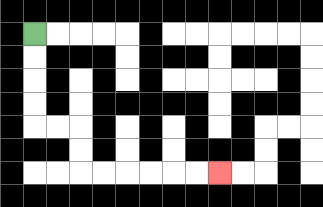{'start': '[1, 1]', 'end': '[9, 7]', 'path_directions': 'D,D,D,D,R,R,D,D,R,R,R,R,R,R', 'path_coordinates': '[[1, 1], [1, 2], [1, 3], [1, 4], [1, 5], [2, 5], [3, 5], [3, 6], [3, 7], [4, 7], [5, 7], [6, 7], [7, 7], [8, 7], [9, 7]]'}